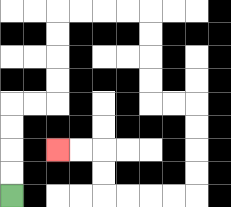{'start': '[0, 8]', 'end': '[2, 6]', 'path_directions': 'U,U,U,U,R,R,U,U,U,U,R,R,R,R,D,D,D,D,R,R,D,D,D,D,L,L,L,L,U,U,L,L', 'path_coordinates': '[[0, 8], [0, 7], [0, 6], [0, 5], [0, 4], [1, 4], [2, 4], [2, 3], [2, 2], [2, 1], [2, 0], [3, 0], [4, 0], [5, 0], [6, 0], [6, 1], [6, 2], [6, 3], [6, 4], [7, 4], [8, 4], [8, 5], [8, 6], [8, 7], [8, 8], [7, 8], [6, 8], [5, 8], [4, 8], [4, 7], [4, 6], [3, 6], [2, 6]]'}